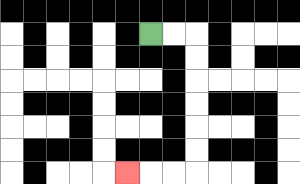{'start': '[6, 1]', 'end': '[5, 7]', 'path_directions': 'R,R,D,D,D,D,D,D,L,L,L', 'path_coordinates': '[[6, 1], [7, 1], [8, 1], [8, 2], [8, 3], [8, 4], [8, 5], [8, 6], [8, 7], [7, 7], [6, 7], [5, 7]]'}